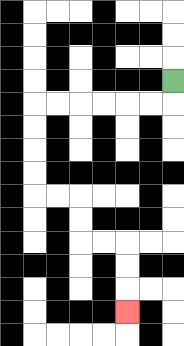{'start': '[7, 3]', 'end': '[5, 13]', 'path_directions': 'D,L,L,L,L,L,L,D,D,D,D,R,R,D,D,R,R,D,D,D', 'path_coordinates': '[[7, 3], [7, 4], [6, 4], [5, 4], [4, 4], [3, 4], [2, 4], [1, 4], [1, 5], [1, 6], [1, 7], [1, 8], [2, 8], [3, 8], [3, 9], [3, 10], [4, 10], [5, 10], [5, 11], [5, 12], [5, 13]]'}